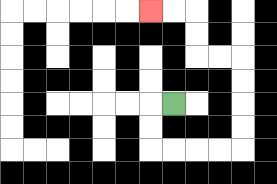{'start': '[7, 4]', 'end': '[6, 0]', 'path_directions': 'L,D,D,R,R,R,R,U,U,U,U,L,L,U,U,L,L', 'path_coordinates': '[[7, 4], [6, 4], [6, 5], [6, 6], [7, 6], [8, 6], [9, 6], [10, 6], [10, 5], [10, 4], [10, 3], [10, 2], [9, 2], [8, 2], [8, 1], [8, 0], [7, 0], [6, 0]]'}